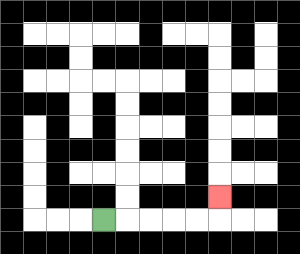{'start': '[4, 9]', 'end': '[9, 8]', 'path_directions': 'R,R,R,R,R,U', 'path_coordinates': '[[4, 9], [5, 9], [6, 9], [7, 9], [8, 9], [9, 9], [9, 8]]'}